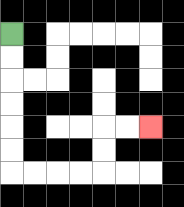{'start': '[0, 1]', 'end': '[6, 5]', 'path_directions': 'D,D,D,D,D,D,R,R,R,R,U,U,R,R', 'path_coordinates': '[[0, 1], [0, 2], [0, 3], [0, 4], [0, 5], [0, 6], [0, 7], [1, 7], [2, 7], [3, 7], [4, 7], [4, 6], [4, 5], [5, 5], [6, 5]]'}